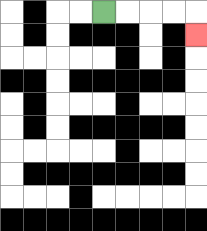{'start': '[4, 0]', 'end': '[8, 1]', 'path_directions': 'R,R,R,R,D', 'path_coordinates': '[[4, 0], [5, 0], [6, 0], [7, 0], [8, 0], [8, 1]]'}